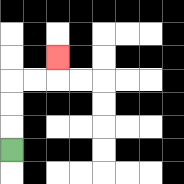{'start': '[0, 6]', 'end': '[2, 2]', 'path_directions': 'U,U,U,R,R,U', 'path_coordinates': '[[0, 6], [0, 5], [0, 4], [0, 3], [1, 3], [2, 3], [2, 2]]'}